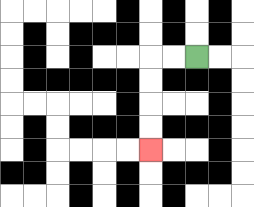{'start': '[8, 2]', 'end': '[6, 6]', 'path_directions': 'L,L,D,D,D,D', 'path_coordinates': '[[8, 2], [7, 2], [6, 2], [6, 3], [6, 4], [6, 5], [6, 6]]'}